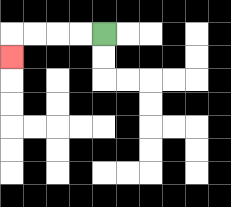{'start': '[4, 1]', 'end': '[0, 2]', 'path_directions': 'L,L,L,L,D', 'path_coordinates': '[[4, 1], [3, 1], [2, 1], [1, 1], [0, 1], [0, 2]]'}